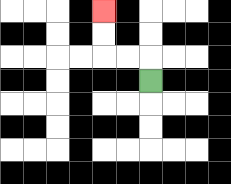{'start': '[6, 3]', 'end': '[4, 0]', 'path_directions': 'U,L,L,U,U', 'path_coordinates': '[[6, 3], [6, 2], [5, 2], [4, 2], [4, 1], [4, 0]]'}